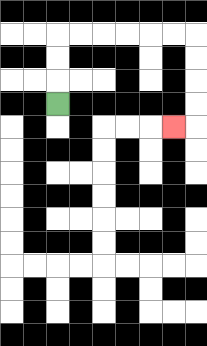{'start': '[2, 4]', 'end': '[7, 5]', 'path_directions': 'U,U,U,R,R,R,R,R,R,D,D,D,D,L', 'path_coordinates': '[[2, 4], [2, 3], [2, 2], [2, 1], [3, 1], [4, 1], [5, 1], [6, 1], [7, 1], [8, 1], [8, 2], [8, 3], [8, 4], [8, 5], [7, 5]]'}